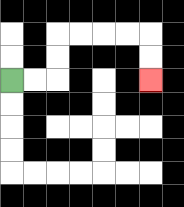{'start': '[0, 3]', 'end': '[6, 3]', 'path_directions': 'R,R,U,U,R,R,R,R,D,D', 'path_coordinates': '[[0, 3], [1, 3], [2, 3], [2, 2], [2, 1], [3, 1], [4, 1], [5, 1], [6, 1], [6, 2], [6, 3]]'}